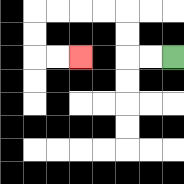{'start': '[7, 2]', 'end': '[3, 2]', 'path_directions': 'L,L,U,U,L,L,L,L,D,D,R,R', 'path_coordinates': '[[7, 2], [6, 2], [5, 2], [5, 1], [5, 0], [4, 0], [3, 0], [2, 0], [1, 0], [1, 1], [1, 2], [2, 2], [3, 2]]'}